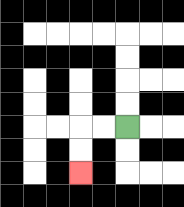{'start': '[5, 5]', 'end': '[3, 7]', 'path_directions': 'L,L,D,D', 'path_coordinates': '[[5, 5], [4, 5], [3, 5], [3, 6], [3, 7]]'}